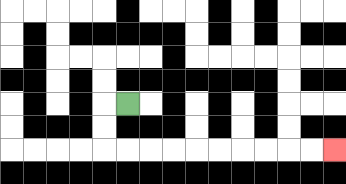{'start': '[5, 4]', 'end': '[14, 6]', 'path_directions': 'L,D,D,R,R,R,R,R,R,R,R,R,R', 'path_coordinates': '[[5, 4], [4, 4], [4, 5], [4, 6], [5, 6], [6, 6], [7, 6], [8, 6], [9, 6], [10, 6], [11, 6], [12, 6], [13, 6], [14, 6]]'}